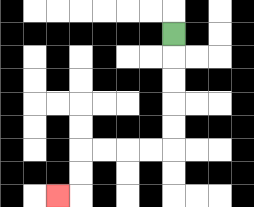{'start': '[7, 1]', 'end': '[2, 8]', 'path_directions': 'D,D,D,D,D,L,L,L,L,D,D,L', 'path_coordinates': '[[7, 1], [7, 2], [7, 3], [7, 4], [7, 5], [7, 6], [6, 6], [5, 6], [4, 6], [3, 6], [3, 7], [3, 8], [2, 8]]'}